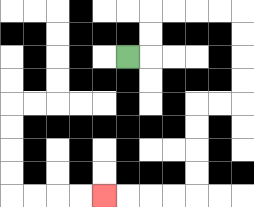{'start': '[5, 2]', 'end': '[4, 8]', 'path_directions': 'R,U,U,R,R,R,R,D,D,D,D,L,L,D,D,D,D,L,L,L,L', 'path_coordinates': '[[5, 2], [6, 2], [6, 1], [6, 0], [7, 0], [8, 0], [9, 0], [10, 0], [10, 1], [10, 2], [10, 3], [10, 4], [9, 4], [8, 4], [8, 5], [8, 6], [8, 7], [8, 8], [7, 8], [6, 8], [5, 8], [4, 8]]'}